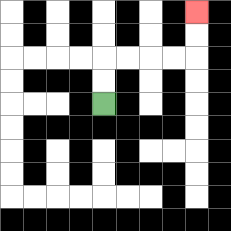{'start': '[4, 4]', 'end': '[8, 0]', 'path_directions': 'U,U,R,R,R,R,U,U', 'path_coordinates': '[[4, 4], [4, 3], [4, 2], [5, 2], [6, 2], [7, 2], [8, 2], [8, 1], [8, 0]]'}